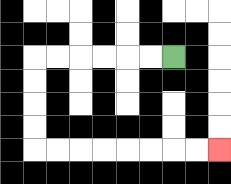{'start': '[7, 2]', 'end': '[9, 6]', 'path_directions': 'L,L,L,L,L,L,D,D,D,D,R,R,R,R,R,R,R,R', 'path_coordinates': '[[7, 2], [6, 2], [5, 2], [4, 2], [3, 2], [2, 2], [1, 2], [1, 3], [1, 4], [1, 5], [1, 6], [2, 6], [3, 6], [4, 6], [5, 6], [6, 6], [7, 6], [8, 6], [9, 6]]'}